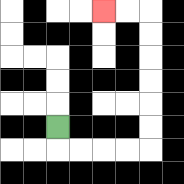{'start': '[2, 5]', 'end': '[4, 0]', 'path_directions': 'D,R,R,R,R,U,U,U,U,U,U,L,L', 'path_coordinates': '[[2, 5], [2, 6], [3, 6], [4, 6], [5, 6], [6, 6], [6, 5], [6, 4], [6, 3], [6, 2], [6, 1], [6, 0], [5, 0], [4, 0]]'}